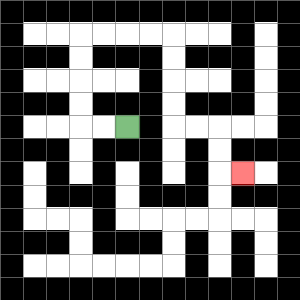{'start': '[5, 5]', 'end': '[10, 7]', 'path_directions': 'L,L,U,U,U,U,R,R,R,R,D,D,D,D,R,R,D,D,R', 'path_coordinates': '[[5, 5], [4, 5], [3, 5], [3, 4], [3, 3], [3, 2], [3, 1], [4, 1], [5, 1], [6, 1], [7, 1], [7, 2], [7, 3], [7, 4], [7, 5], [8, 5], [9, 5], [9, 6], [9, 7], [10, 7]]'}